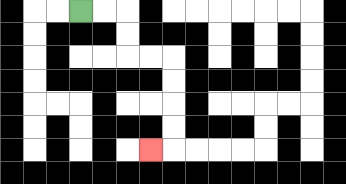{'start': '[3, 0]', 'end': '[6, 6]', 'path_directions': 'R,R,D,D,R,R,D,D,D,D,L', 'path_coordinates': '[[3, 0], [4, 0], [5, 0], [5, 1], [5, 2], [6, 2], [7, 2], [7, 3], [7, 4], [7, 5], [7, 6], [6, 6]]'}